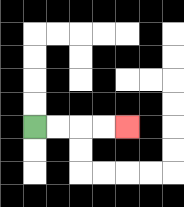{'start': '[1, 5]', 'end': '[5, 5]', 'path_directions': 'R,R,R,R', 'path_coordinates': '[[1, 5], [2, 5], [3, 5], [4, 5], [5, 5]]'}